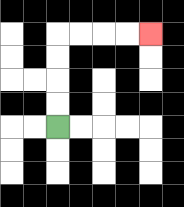{'start': '[2, 5]', 'end': '[6, 1]', 'path_directions': 'U,U,U,U,R,R,R,R', 'path_coordinates': '[[2, 5], [2, 4], [2, 3], [2, 2], [2, 1], [3, 1], [4, 1], [5, 1], [6, 1]]'}